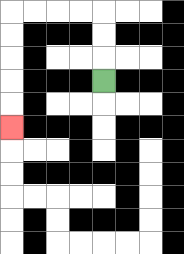{'start': '[4, 3]', 'end': '[0, 5]', 'path_directions': 'U,U,U,L,L,L,L,D,D,D,D,D', 'path_coordinates': '[[4, 3], [4, 2], [4, 1], [4, 0], [3, 0], [2, 0], [1, 0], [0, 0], [0, 1], [0, 2], [0, 3], [0, 4], [0, 5]]'}